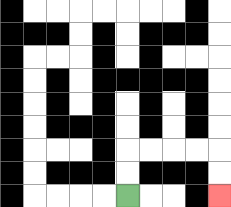{'start': '[5, 8]', 'end': '[9, 8]', 'path_directions': 'U,U,R,R,R,R,D,D', 'path_coordinates': '[[5, 8], [5, 7], [5, 6], [6, 6], [7, 6], [8, 6], [9, 6], [9, 7], [9, 8]]'}